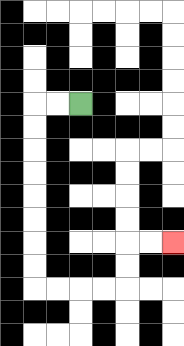{'start': '[3, 4]', 'end': '[7, 10]', 'path_directions': 'L,L,D,D,D,D,D,D,D,D,R,R,R,R,U,U,R,R', 'path_coordinates': '[[3, 4], [2, 4], [1, 4], [1, 5], [1, 6], [1, 7], [1, 8], [1, 9], [1, 10], [1, 11], [1, 12], [2, 12], [3, 12], [4, 12], [5, 12], [5, 11], [5, 10], [6, 10], [7, 10]]'}